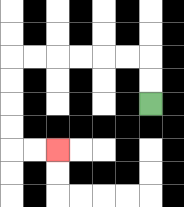{'start': '[6, 4]', 'end': '[2, 6]', 'path_directions': 'U,U,L,L,L,L,L,L,D,D,D,D,R,R', 'path_coordinates': '[[6, 4], [6, 3], [6, 2], [5, 2], [4, 2], [3, 2], [2, 2], [1, 2], [0, 2], [0, 3], [0, 4], [0, 5], [0, 6], [1, 6], [2, 6]]'}